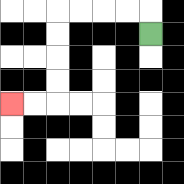{'start': '[6, 1]', 'end': '[0, 4]', 'path_directions': 'U,L,L,L,L,D,D,D,D,L,L', 'path_coordinates': '[[6, 1], [6, 0], [5, 0], [4, 0], [3, 0], [2, 0], [2, 1], [2, 2], [2, 3], [2, 4], [1, 4], [0, 4]]'}